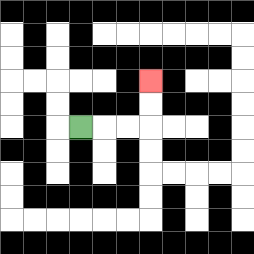{'start': '[3, 5]', 'end': '[6, 3]', 'path_directions': 'R,R,R,U,U', 'path_coordinates': '[[3, 5], [4, 5], [5, 5], [6, 5], [6, 4], [6, 3]]'}